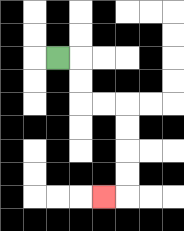{'start': '[2, 2]', 'end': '[4, 8]', 'path_directions': 'R,D,D,R,R,D,D,D,D,L', 'path_coordinates': '[[2, 2], [3, 2], [3, 3], [3, 4], [4, 4], [5, 4], [5, 5], [5, 6], [5, 7], [5, 8], [4, 8]]'}